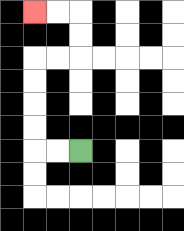{'start': '[3, 6]', 'end': '[1, 0]', 'path_directions': 'L,L,U,U,U,U,R,R,U,U,L,L', 'path_coordinates': '[[3, 6], [2, 6], [1, 6], [1, 5], [1, 4], [1, 3], [1, 2], [2, 2], [3, 2], [3, 1], [3, 0], [2, 0], [1, 0]]'}